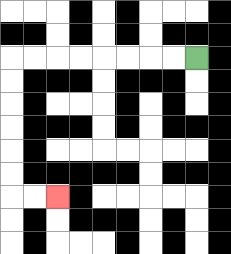{'start': '[8, 2]', 'end': '[2, 8]', 'path_directions': 'L,L,L,L,L,L,L,L,D,D,D,D,D,D,R,R', 'path_coordinates': '[[8, 2], [7, 2], [6, 2], [5, 2], [4, 2], [3, 2], [2, 2], [1, 2], [0, 2], [0, 3], [0, 4], [0, 5], [0, 6], [0, 7], [0, 8], [1, 8], [2, 8]]'}